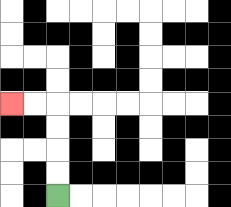{'start': '[2, 8]', 'end': '[0, 4]', 'path_directions': 'U,U,U,U,L,L', 'path_coordinates': '[[2, 8], [2, 7], [2, 6], [2, 5], [2, 4], [1, 4], [0, 4]]'}